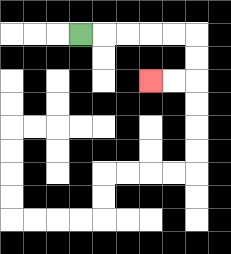{'start': '[3, 1]', 'end': '[6, 3]', 'path_directions': 'R,R,R,R,R,D,D,L,L', 'path_coordinates': '[[3, 1], [4, 1], [5, 1], [6, 1], [7, 1], [8, 1], [8, 2], [8, 3], [7, 3], [6, 3]]'}